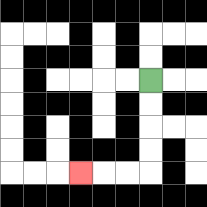{'start': '[6, 3]', 'end': '[3, 7]', 'path_directions': 'D,D,D,D,L,L,L', 'path_coordinates': '[[6, 3], [6, 4], [6, 5], [6, 6], [6, 7], [5, 7], [4, 7], [3, 7]]'}